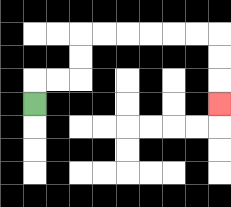{'start': '[1, 4]', 'end': '[9, 4]', 'path_directions': 'U,R,R,U,U,R,R,R,R,R,R,D,D,D', 'path_coordinates': '[[1, 4], [1, 3], [2, 3], [3, 3], [3, 2], [3, 1], [4, 1], [5, 1], [6, 1], [7, 1], [8, 1], [9, 1], [9, 2], [9, 3], [9, 4]]'}